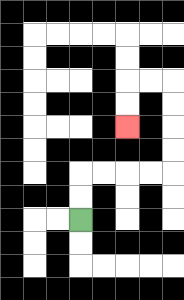{'start': '[3, 9]', 'end': '[5, 5]', 'path_directions': 'U,U,R,R,R,R,U,U,U,U,L,L,D,D', 'path_coordinates': '[[3, 9], [3, 8], [3, 7], [4, 7], [5, 7], [6, 7], [7, 7], [7, 6], [7, 5], [7, 4], [7, 3], [6, 3], [5, 3], [5, 4], [5, 5]]'}